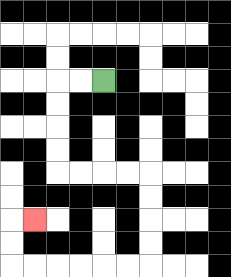{'start': '[4, 3]', 'end': '[1, 9]', 'path_directions': 'L,L,D,D,D,D,R,R,R,R,D,D,D,D,L,L,L,L,L,L,U,U,R', 'path_coordinates': '[[4, 3], [3, 3], [2, 3], [2, 4], [2, 5], [2, 6], [2, 7], [3, 7], [4, 7], [5, 7], [6, 7], [6, 8], [6, 9], [6, 10], [6, 11], [5, 11], [4, 11], [3, 11], [2, 11], [1, 11], [0, 11], [0, 10], [0, 9], [1, 9]]'}